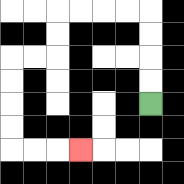{'start': '[6, 4]', 'end': '[3, 6]', 'path_directions': 'U,U,U,U,L,L,L,L,D,D,L,L,D,D,D,D,R,R,R', 'path_coordinates': '[[6, 4], [6, 3], [6, 2], [6, 1], [6, 0], [5, 0], [4, 0], [3, 0], [2, 0], [2, 1], [2, 2], [1, 2], [0, 2], [0, 3], [0, 4], [0, 5], [0, 6], [1, 6], [2, 6], [3, 6]]'}